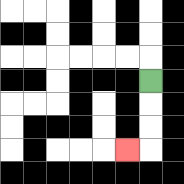{'start': '[6, 3]', 'end': '[5, 6]', 'path_directions': 'D,D,D,L', 'path_coordinates': '[[6, 3], [6, 4], [6, 5], [6, 6], [5, 6]]'}